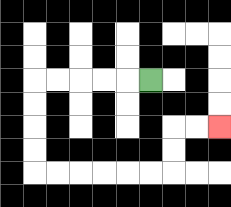{'start': '[6, 3]', 'end': '[9, 5]', 'path_directions': 'L,L,L,L,L,D,D,D,D,R,R,R,R,R,R,U,U,R,R', 'path_coordinates': '[[6, 3], [5, 3], [4, 3], [3, 3], [2, 3], [1, 3], [1, 4], [1, 5], [1, 6], [1, 7], [2, 7], [3, 7], [4, 7], [5, 7], [6, 7], [7, 7], [7, 6], [7, 5], [8, 5], [9, 5]]'}